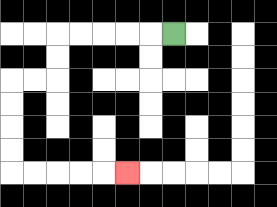{'start': '[7, 1]', 'end': '[5, 7]', 'path_directions': 'L,L,L,L,L,D,D,L,L,D,D,D,D,R,R,R,R,R', 'path_coordinates': '[[7, 1], [6, 1], [5, 1], [4, 1], [3, 1], [2, 1], [2, 2], [2, 3], [1, 3], [0, 3], [0, 4], [0, 5], [0, 6], [0, 7], [1, 7], [2, 7], [3, 7], [4, 7], [5, 7]]'}